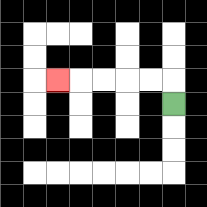{'start': '[7, 4]', 'end': '[2, 3]', 'path_directions': 'U,L,L,L,L,L', 'path_coordinates': '[[7, 4], [7, 3], [6, 3], [5, 3], [4, 3], [3, 3], [2, 3]]'}